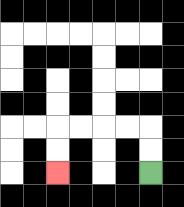{'start': '[6, 7]', 'end': '[2, 7]', 'path_directions': 'U,U,L,L,L,L,D,D', 'path_coordinates': '[[6, 7], [6, 6], [6, 5], [5, 5], [4, 5], [3, 5], [2, 5], [2, 6], [2, 7]]'}